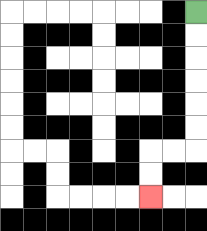{'start': '[8, 0]', 'end': '[6, 8]', 'path_directions': 'D,D,D,D,D,D,L,L,D,D', 'path_coordinates': '[[8, 0], [8, 1], [8, 2], [8, 3], [8, 4], [8, 5], [8, 6], [7, 6], [6, 6], [6, 7], [6, 8]]'}